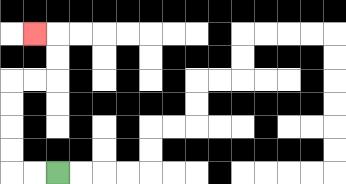{'start': '[2, 7]', 'end': '[1, 1]', 'path_directions': 'L,L,U,U,U,U,R,R,U,U,L', 'path_coordinates': '[[2, 7], [1, 7], [0, 7], [0, 6], [0, 5], [0, 4], [0, 3], [1, 3], [2, 3], [2, 2], [2, 1], [1, 1]]'}